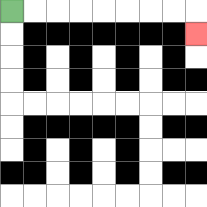{'start': '[0, 0]', 'end': '[8, 1]', 'path_directions': 'R,R,R,R,R,R,R,R,D', 'path_coordinates': '[[0, 0], [1, 0], [2, 0], [3, 0], [4, 0], [5, 0], [6, 0], [7, 0], [8, 0], [8, 1]]'}